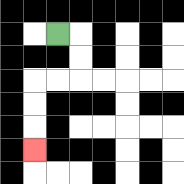{'start': '[2, 1]', 'end': '[1, 6]', 'path_directions': 'R,D,D,L,L,D,D,D', 'path_coordinates': '[[2, 1], [3, 1], [3, 2], [3, 3], [2, 3], [1, 3], [1, 4], [1, 5], [1, 6]]'}